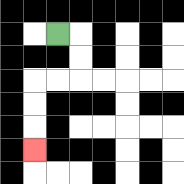{'start': '[2, 1]', 'end': '[1, 6]', 'path_directions': 'R,D,D,L,L,D,D,D', 'path_coordinates': '[[2, 1], [3, 1], [3, 2], [3, 3], [2, 3], [1, 3], [1, 4], [1, 5], [1, 6]]'}